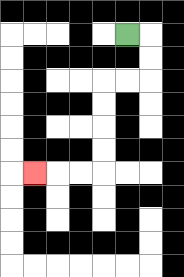{'start': '[5, 1]', 'end': '[1, 7]', 'path_directions': 'R,D,D,L,L,D,D,D,D,L,L,L', 'path_coordinates': '[[5, 1], [6, 1], [6, 2], [6, 3], [5, 3], [4, 3], [4, 4], [4, 5], [4, 6], [4, 7], [3, 7], [2, 7], [1, 7]]'}